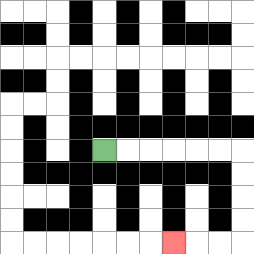{'start': '[4, 6]', 'end': '[7, 10]', 'path_directions': 'R,R,R,R,R,R,D,D,D,D,L,L,L', 'path_coordinates': '[[4, 6], [5, 6], [6, 6], [7, 6], [8, 6], [9, 6], [10, 6], [10, 7], [10, 8], [10, 9], [10, 10], [9, 10], [8, 10], [7, 10]]'}